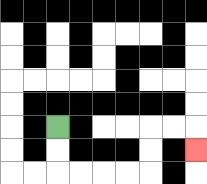{'start': '[2, 5]', 'end': '[8, 6]', 'path_directions': 'D,D,R,R,R,R,U,U,R,R,D', 'path_coordinates': '[[2, 5], [2, 6], [2, 7], [3, 7], [4, 7], [5, 7], [6, 7], [6, 6], [6, 5], [7, 5], [8, 5], [8, 6]]'}